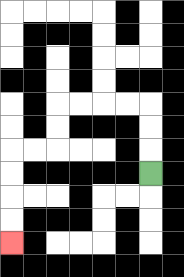{'start': '[6, 7]', 'end': '[0, 10]', 'path_directions': 'U,U,U,L,L,L,L,D,D,L,L,D,D,D,D', 'path_coordinates': '[[6, 7], [6, 6], [6, 5], [6, 4], [5, 4], [4, 4], [3, 4], [2, 4], [2, 5], [2, 6], [1, 6], [0, 6], [0, 7], [0, 8], [0, 9], [0, 10]]'}